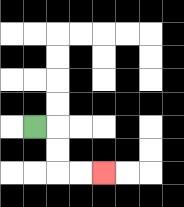{'start': '[1, 5]', 'end': '[4, 7]', 'path_directions': 'R,D,D,R,R', 'path_coordinates': '[[1, 5], [2, 5], [2, 6], [2, 7], [3, 7], [4, 7]]'}